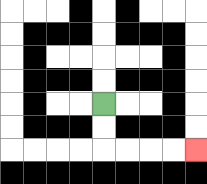{'start': '[4, 4]', 'end': '[8, 6]', 'path_directions': 'D,D,R,R,R,R', 'path_coordinates': '[[4, 4], [4, 5], [4, 6], [5, 6], [6, 6], [7, 6], [8, 6]]'}